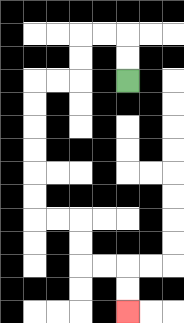{'start': '[5, 3]', 'end': '[5, 13]', 'path_directions': 'U,U,L,L,D,D,L,L,D,D,D,D,D,D,R,R,D,D,R,R,D,D', 'path_coordinates': '[[5, 3], [5, 2], [5, 1], [4, 1], [3, 1], [3, 2], [3, 3], [2, 3], [1, 3], [1, 4], [1, 5], [1, 6], [1, 7], [1, 8], [1, 9], [2, 9], [3, 9], [3, 10], [3, 11], [4, 11], [5, 11], [5, 12], [5, 13]]'}